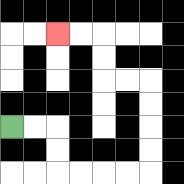{'start': '[0, 5]', 'end': '[2, 1]', 'path_directions': 'R,R,D,D,R,R,R,R,U,U,U,U,L,L,U,U,L,L', 'path_coordinates': '[[0, 5], [1, 5], [2, 5], [2, 6], [2, 7], [3, 7], [4, 7], [5, 7], [6, 7], [6, 6], [6, 5], [6, 4], [6, 3], [5, 3], [4, 3], [4, 2], [4, 1], [3, 1], [2, 1]]'}